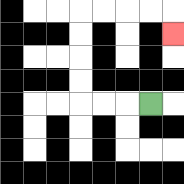{'start': '[6, 4]', 'end': '[7, 1]', 'path_directions': 'L,L,L,U,U,U,U,R,R,R,R,D', 'path_coordinates': '[[6, 4], [5, 4], [4, 4], [3, 4], [3, 3], [3, 2], [3, 1], [3, 0], [4, 0], [5, 0], [6, 0], [7, 0], [7, 1]]'}